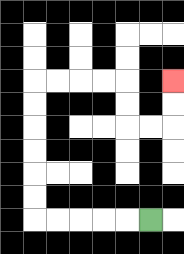{'start': '[6, 9]', 'end': '[7, 3]', 'path_directions': 'L,L,L,L,L,U,U,U,U,U,U,R,R,R,R,D,D,R,R,U,U', 'path_coordinates': '[[6, 9], [5, 9], [4, 9], [3, 9], [2, 9], [1, 9], [1, 8], [1, 7], [1, 6], [1, 5], [1, 4], [1, 3], [2, 3], [3, 3], [4, 3], [5, 3], [5, 4], [5, 5], [6, 5], [7, 5], [7, 4], [7, 3]]'}